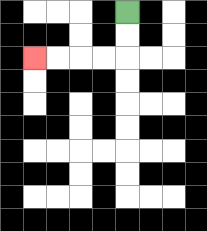{'start': '[5, 0]', 'end': '[1, 2]', 'path_directions': 'D,D,L,L,L,L', 'path_coordinates': '[[5, 0], [5, 1], [5, 2], [4, 2], [3, 2], [2, 2], [1, 2]]'}